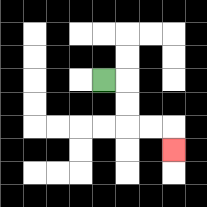{'start': '[4, 3]', 'end': '[7, 6]', 'path_directions': 'R,D,D,R,R,D', 'path_coordinates': '[[4, 3], [5, 3], [5, 4], [5, 5], [6, 5], [7, 5], [7, 6]]'}